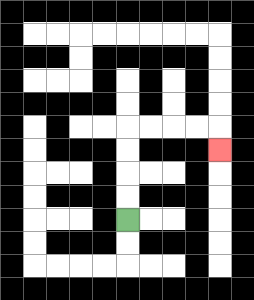{'start': '[5, 9]', 'end': '[9, 6]', 'path_directions': 'U,U,U,U,R,R,R,R,D', 'path_coordinates': '[[5, 9], [5, 8], [5, 7], [5, 6], [5, 5], [6, 5], [7, 5], [8, 5], [9, 5], [9, 6]]'}